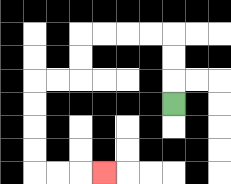{'start': '[7, 4]', 'end': '[4, 7]', 'path_directions': 'U,U,U,L,L,L,L,D,D,L,L,D,D,D,D,R,R,R', 'path_coordinates': '[[7, 4], [7, 3], [7, 2], [7, 1], [6, 1], [5, 1], [4, 1], [3, 1], [3, 2], [3, 3], [2, 3], [1, 3], [1, 4], [1, 5], [1, 6], [1, 7], [2, 7], [3, 7], [4, 7]]'}